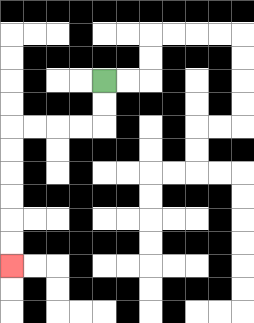{'start': '[4, 3]', 'end': '[0, 11]', 'path_directions': 'D,D,L,L,L,L,D,D,D,D,D,D', 'path_coordinates': '[[4, 3], [4, 4], [4, 5], [3, 5], [2, 5], [1, 5], [0, 5], [0, 6], [0, 7], [0, 8], [0, 9], [0, 10], [0, 11]]'}